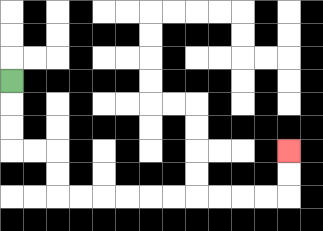{'start': '[0, 3]', 'end': '[12, 6]', 'path_directions': 'D,D,D,R,R,D,D,R,R,R,R,R,R,R,R,R,R,U,U', 'path_coordinates': '[[0, 3], [0, 4], [0, 5], [0, 6], [1, 6], [2, 6], [2, 7], [2, 8], [3, 8], [4, 8], [5, 8], [6, 8], [7, 8], [8, 8], [9, 8], [10, 8], [11, 8], [12, 8], [12, 7], [12, 6]]'}